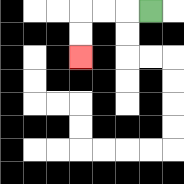{'start': '[6, 0]', 'end': '[3, 2]', 'path_directions': 'L,L,L,D,D', 'path_coordinates': '[[6, 0], [5, 0], [4, 0], [3, 0], [3, 1], [3, 2]]'}